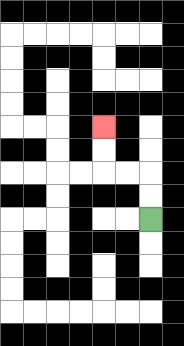{'start': '[6, 9]', 'end': '[4, 5]', 'path_directions': 'U,U,L,L,U,U', 'path_coordinates': '[[6, 9], [6, 8], [6, 7], [5, 7], [4, 7], [4, 6], [4, 5]]'}